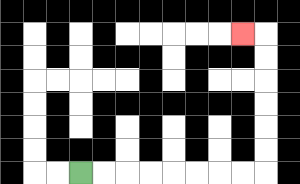{'start': '[3, 7]', 'end': '[10, 1]', 'path_directions': 'R,R,R,R,R,R,R,R,U,U,U,U,U,U,L', 'path_coordinates': '[[3, 7], [4, 7], [5, 7], [6, 7], [7, 7], [8, 7], [9, 7], [10, 7], [11, 7], [11, 6], [11, 5], [11, 4], [11, 3], [11, 2], [11, 1], [10, 1]]'}